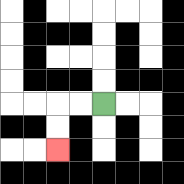{'start': '[4, 4]', 'end': '[2, 6]', 'path_directions': 'L,L,D,D', 'path_coordinates': '[[4, 4], [3, 4], [2, 4], [2, 5], [2, 6]]'}